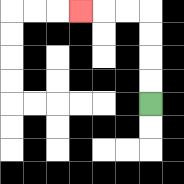{'start': '[6, 4]', 'end': '[3, 0]', 'path_directions': 'U,U,U,U,L,L,L', 'path_coordinates': '[[6, 4], [6, 3], [6, 2], [6, 1], [6, 0], [5, 0], [4, 0], [3, 0]]'}